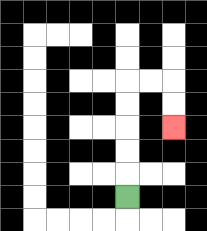{'start': '[5, 8]', 'end': '[7, 5]', 'path_directions': 'U,U,U,U,U,R,R,D,D', 'path_coordinates': '[[5, 8], [5, 7], [5, 6], [5, 5], [5, 4], [5, 3], [6, 3], [7, 3], [7, 4], [7, 5]]'}